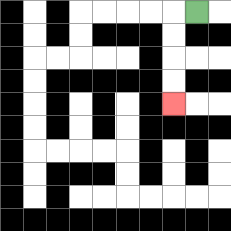{'start': '[8, 0]', 'end': '[7, 4]', 'path_directions': 'L,D,D,D,D', 'path_coordinates': '[[8, 0], [7, 0], [7, 1], [7, 2], [7, 3], [7, 4]]'}